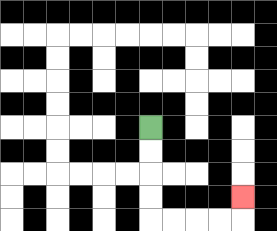{'start': '[6, 5]', 'end': '[10, 8]', 'path_directions': 'D,D,D,D,R,R,R,R,U', 'path_coordinates': '[[6, 5], [6, 6], [6, 7], [6, 8], [6, 9], [7, 9], [8, 9], [9, 9], [10, 9], [10, 8]]'}